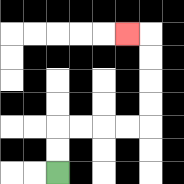{'start': '[2, 7]', 'end': '[5, 1]', 'path_directions': 'U,U,R,R,R,R,U,U,U,U,L', 'path_coordinates': '[[2, 7], [2, 6], [2, 5], [3, 5], [4, 5], [5, 5], [6, 5], [6, 4], [6, 3], [6, 2], [6, 1], [5, 1]]'}